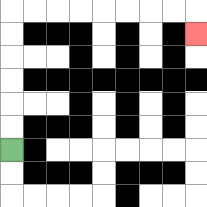{'start': '[0, 6]', 'end': '[8, 1]', 'path_directions': 'U,U,U,U,U,U,R,R,R,R,R,R,R,R,D', 'path_coordinates': '[[0, 6], [0, 5], [0, 4], [0, 3], [0, 2], [0, 1], [0, 0], [1, 0], [2, 0], [3, 0], [4, 0], [5, 0], [6, 0], [7, 0], [8, 0], [8, 1]]'}